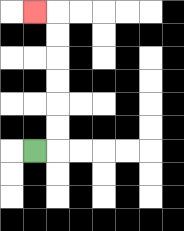{'start': '[1, 6]', 'end': '[1, 0]', 'path_directions': 'R,U,U,U,U,U,U,L', 'path_coordinates': '[[1, 6], [2, 6], [2, 5], [2, 4], [2, 3], [2, 2], [2, 1], [2, 0], [1, 0]]'}